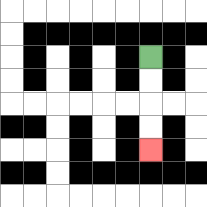{'start': '[6, 2]', 'end': '[6, 6]', 'path_directions': 'D,D,D,D', 'path_coordinates': '[[6, 2], [6, 3], [6, 4], [6, 5], [6, 6]]'}